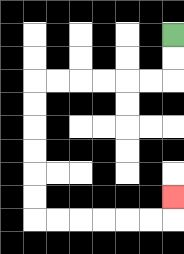{'start': '[7, 1]', 'end': '[7, 8]', 'path_directions': 'D,D,L,L,L,L,L,L,D,D,D,D,D,D,R,R,R,R,R,R,U', 'path_coordinates': '[[7, 1], [7, 2], [7, 3], [6, 3], [5, 3], [4, 3], [3, 3], [2, 3], [1, 3], [1, 4], [1, 5], [1, 6], [1, 7], [1, 8], [1, 9], [2, 9], [3, 9], [4, 9], [5, 9], [6, 9], [7, 9], [7, 8]]'}